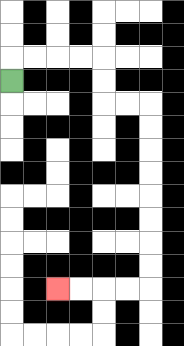{'start': '[0, 3]', 'end': '[2, 12]', 'path_directions': 'U,R,R,R,R,D,D,R,R,D,D,D,D,D,D,D,D,L,L,L,L', 'path_coordinates': '[[0, 3], [0, 2], [1, 2], [2, 2], [3, 2], [4, 2], [4, 3], [4, 4], [5, 4], [6, 4], [6, 5], [6, 6], [6, 7], [6, 8], [6, 9], [6, 10], [6, 11], [6, 12], [5, 12], [4, 12], [3, 12], [2, 12]]'}